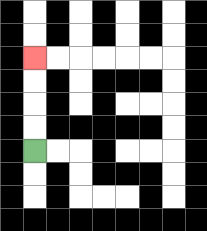{'start': '[1, 6]', 'end': '[1, 2]', 'path_directions': 'U,U,U,U', 'path_coordinates': '[[1, 6], [1, 5], [1, 4], [1, 3], [1, 2]]'}